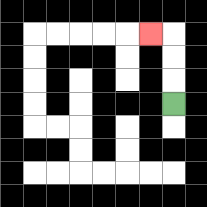{'start': '[7, 4]', 'end': '[6, 1]', 'path_directions': 'U,U,U,L', 'path_coordinates': '[[7, 4], [7, 3], [7, 2], [7, 1], [6, 1]]'}